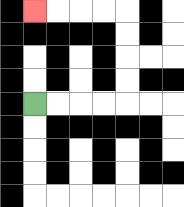{'start': '[1, 4]', 'end': '[1, 0]', 'path_directions': 'R,R,R,R,U,U,U,U,L,L,L,L', 'path_coordinates': '[[1, 4], [2, 4], [3, 4], [4, 4], [5, 4], [5, 3], [5, 2], [5, 1], [5, 0], [4, 0], [3, 0], [2, 0], [1, 0]]'}